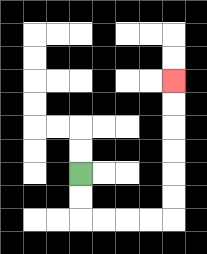{'start': '[3, 7]', 'end': '[7, 3]', 'path_directions': 'D,D,R,R,R,R,U,U,U,U,U,U', 'path_coordinates': '[[3, 7], [3, 8], [3, 9], [4, 9], [5, 9], [6, 9], [7, 9], [7, 8], [7, 7], [7, 6], [7, 5], [7, 4], [7, 3]]'}